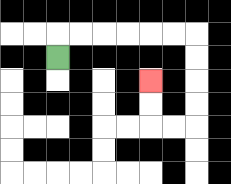{'start': '[2, 2]', 'end': '[6, 3]', 'path_directions': 'U,R,R,R,R,R,R,D,D,D,D,L,L,U,U', 'path_coordinates': '[[2, 2], [2, 1], [3, 1], [4, 1], [5, 1], [6, 1], [7, 1], [8, 1], [8, 2], [8, 3], [8, 4], [8, 5], [7, 5], [6, 5], [6, 4], [6, 3]]'}